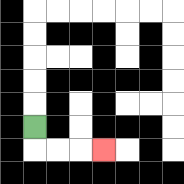{'start': '[1, 5]', 'end': '[4, 6]', 'path_directions': 'D,R,R,R', 'path_coordinates': '[[1, 5], [1, 6], [2, 6], [3, 6], [4, 6]]'}